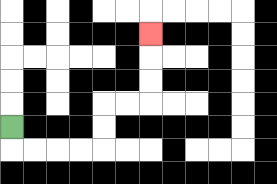{'start': '[0, 5]', 'end': '[6, 1]', 'path_directions': 'D,R,R,R,R,U,U,R,R,U,U,U', 'path_coordinates': '[[0, 5], [0, 6], [1, 6], [2, 6], [3, 6], [4, 6], [4, 5], [4, 4], [5, 4], [6, 4], [6, 3], [6, 2], [6, 1]]'}